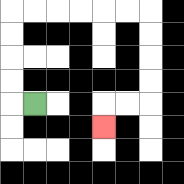{'start': '[1, 4]', 'end': '[4, 5]', 'path_directions': 'L,U,U,U,U,R,R,R,R,R,R,D,D,D,D,L,L,D', 'path_coordinates': '[[1, 4], [0, 4], [0, 3], [0, 2], [0, 1], [0, 0], [1, 0], [2, 0], [3, 0], [4, 0], [5, 0], [6, 0], [6, 1], [6, 2], [6, 3], [6, 4], [5, 4], [4, 4], [4, 5]]'}